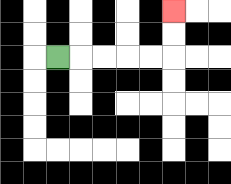{'start': '[2, 2]', 'end': '[7, 0]', 'path_directions': 'R,R,R,R,R,U,U', 'path_coordinates': '[[2, 2], [3, 2], [4, 2], [5, 2], [6, 2], [7, 2], [7, 1], [7, 0]]'}